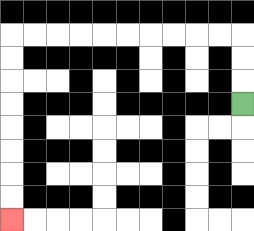{'start': '[10, 4]', 'end': '[0, 9]', 'path_directions': 'U,U,U,L,L,L,L,L,L,L,L,L,L,D,D,D,D,D,D,D,D', 'path_coordinates': '[[10, 4], [10, 3], [10, 2], [10, 1], [9, 1], [8, 1], [7, 1], [6, 1], [5, 1], [4, 1], [3, 1], [2, 1], [1, 1], [0, 1], [0, 2], [0, 3], [0, 4], [0, 5], [0, 6], [0, 7], [0, 8], [0, 9]]'}